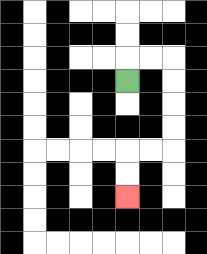{'start': '[5, 3]', 'end': '[5, 8]', 'path_directions': 'U,R,R,D,D,D,D,L,L,D,D', 'path_coordinates': '[[5, 3], [5, 2], [6, 2], [7, 2], [7, 3], [7, 4], [7, 5], [7, 6], [6, 6], [5, 6], [5, 7], [5, 8]]'}